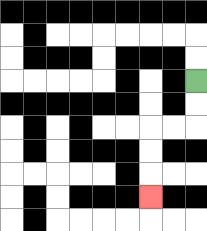{'start': '[8, 3]', 'end': '[6, 8]', 'path_directions': 'D,D,L,L,D,D,D', 'path_coordinates': '[[8, 3], [8, 4], [8, 5], [7, 5], [6, 5], [6, 6], [6, 7], [6, 8]]'}